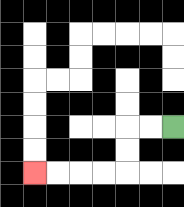{'start': '[7, 5]', 'end': '[1, 7]', 'path_directions': 'L,L,D,D,L,L,L,L', 'path_coordinates': '[[7, 5], [6, 5], [5, 5], [5, 6], [5, 7], [4, 7], [3, 7], [2, 7], [1, 7]]'}